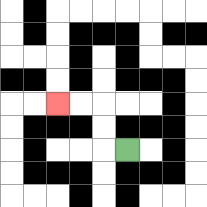{'start': '[5, 6]', 'end': '[2, 4]', 'path_directions': 'L,U,U,L,L', 'path_coordinates': '[[5, 6], [4, 6], [4, 5], [4, 4], [3, 4], [2, 4]]'}